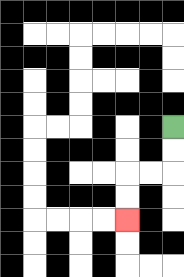{'start': '[7, 5]', 'end': '[5, 9]', 'path_directions': 'D,D,L,L,D,D', 'path_coordinates': '[[7, 5], [7, 6], [7, 7], [6, 7], [5, 7], [5, 8], [5, 9]]'}